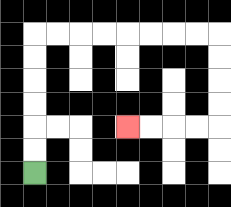{'start': '[1, 7]', 'end': '[5, 5]', 'path_directions': 'U,U,U,U,U,U,R,R,R,R,R,R,R,R,D,D,D,D,L,L,L,L', 'path_coordinates': '[[1, 7], [1, 6], [1, 5], [1, 4], [1, 3], [1, 2], [1, 1], [2, 1], [3, 1], [4, 1], [5, 1], [6, 1], [7, 1], [8, 1], [9, 1], [9, 2], [9, 3], [9, 4], [9, 5], [8, 5], [7, 5], [6, 5], [5, 5]]'}